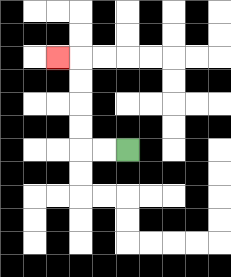{'start': '[5, 6]', 'end': '[2, 2]', 'path_directions': 'L,L,U,U,U,U,L', 'path_coordinates': '[[5, 6], [4, 6], [3, 6], [3, 5], [3, 4], [3, 3], [3, 2], [2, 2]]'}